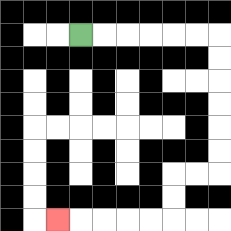{'start': '[3, 1]', 'end': '[2, 9]', 'path_directions': 'R,R,R,R,R,R,D,D,D,D,D,D,L,L,D,D,L,L,L,L,L', 'path_coordinates': '[[3, 1], [4, 1], [5, 1], [6, 1], [7, 1], [8, 1], [9, 1], [9, 2], [9, 3], [9, 4], [9, 5], [9, 6], [9, 7], [8, 7], [7, 7], [7, 8], [7, 9], [6, 9], [5, 9], [4, 9], [3, 9], [2, 9]]'}